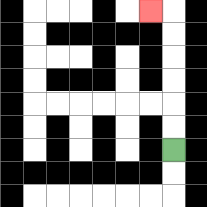{'start': '[7, 6]', 'end': '[6, 0]', 'path_directions': 'U,U,U,U,U,U,L', 'path_coordinates': '[[7, 6], [7, 5], [7, 4], [7, 3], [7, 2], [7, 1], [7, 0], [6, 0]]'}